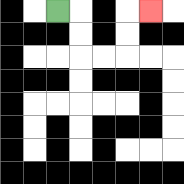{'start': '[2, 0]', 'end': '[6, 0]', 'path_directions': 'R,D,D,R,R,U,U,R', 'path_coordinates': '[[2, 0], [3, 0], [3, 1], [3, 2], [4, 2], [5, 2], [5, 1], [5, 0], [6, 0]]'}